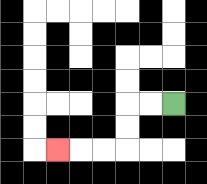{'start': '[7, 4]', 'end': '[2, 6]', 'path_directions': 'L,L,D,D,L,L,L', 'path_coordinates': '[[7, 4], [6, 4], [5, 4], [5, 5], [5, 6], [4, 6], [3, 6], [2, 6]]'}